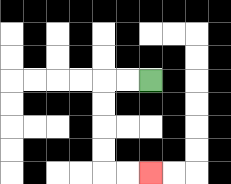{'start': '[6, 3]', 'end': '[6, 7]', 'path_directions': 'L,L,D,D,D,D,R,R', 'path_coordinates': '[[6, 3], [5, 3], [4, 3], [4, 4], [4, 5], [4, 6], [4, 7], [5, 7], [6, 7]]'}